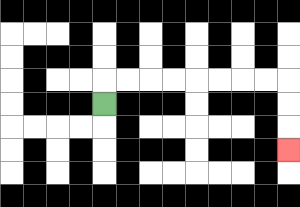{'start': '[4, 4]', 'end': '[12, 6]', 'path_directions': 'U,R,R,R,R,R,R,R,R,D,D,D', 'path_coordinates': '[[4, 4], [4, 3], [5, 3], [6, 3], [7, 3], [8, 3], [9, 3], [10, 3], [11, 3], [12, 3], [12, 4], [12, 5], [12, 6]]'}